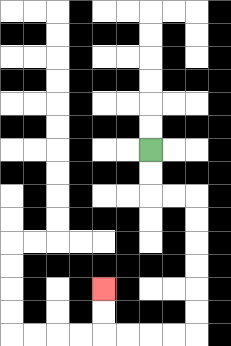{'start': '[6, 6]', 'end': '[4, 12]', 'path_directions': 'D,D,R,R,D,D,D,D,D,D,L,L,L,L,U,U', 'path_coordinates': '[[6, 6], [6, 7], [6, 8], [7, 8], [8, 8], [8, 9], [8, 10], [8, 11], [8, 12], [8, 13], [8, 14], [7, 14], [6, 14], [5, 14], [4, 14], [4, 13], [4, 12]]'}